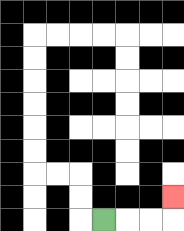{'start': '[4, 9]', 'end': '[7, 8]', 'path_directions': 'R,R,R,U', 'path_coordinates': '[[4, 9], [5, 9], [6, 9], [7, 9], [7, 8]]'}